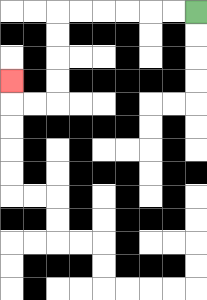{'start': '[8, 0]', 'end': '[0, 3]', 'path_directions': 'L,L,L,L,L,L,D,D,D,D,L,L,U', 'path_coordinates': '[[8, 0], [7, 0], [6, 0], [5, 0], [4, 0], [3, 0], [2, 0], [2, 1], [2, 2], [2, 3], [2, 4], [1, 4], [0, 4], [0, 3]]'}